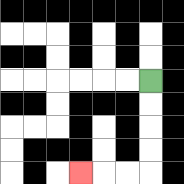{'start': '[6, 3]', 'end': '[3, 7]', 'path_directions': 'D,D,D,D,L,L,L', 'path_coordinates': '[[6, 3], [6, 4], [6, 5], [6, 6], [6, 7], [5, 7], [4, 7], [3, 7]]'}